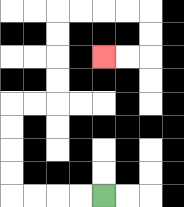{'start': '[4, 8]', 'end': '[4, 2]', 'path_directions': 'L,L,L,L,U,U,U,U,R,R,U,U,U,U,R,R,R,R,D,D,L,L', 'path_coordinates': '[[4, 8], [3, 8], [2, 8], [1, 8], [0, 8], [0, 7], [0, 6], [0, 5], [0, 4], [1, 4], [2, 4], [2, 3], [2, 2], [2, 1], [2, 0], [3, 0], [4, 0], [5, 0], [6, 0], [6, 1], [6, 2], [5, 2], [4, 2]]'}